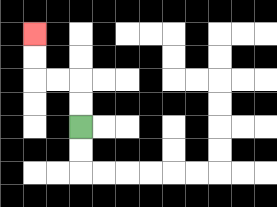{'start': '[3, 5]', 'end': '[1, 1]', 'path_directions': 'U,U,L,L,U,U', 'path_coordinates': '[[3, 5], [3, 4], [3, 3], [2, 3], [1, 3], [1, 2], [1, 1]]'}